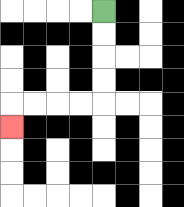{'start': '[4, 0]', 'end': '[0, 5]', 'path_directions': 'D,D,D,D,L,L,L,L,D', 'path_coordinates': '[[4, 0], [4, 1], [4, 2], [4, 3], [4, 4], [3, 4], [2, 4], [1, 4], [0, 4], [0, 5]]'}